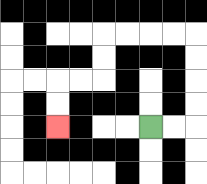{'start': '[6, 5]', 'end': '[2, 5]', 'path_directions': 'R,R,U,U,U,U,L,L,L,L,D,D,L,L,D,D', 'path_coordinates': '[[6, 5], [7, 5], [8, 5], [8, 4], [8, 3], [8, 2], [8, 1], [7, 1], [6, 1], [5, 1], [4, 1], [4, 2], [4, 3], [3, 3], [2, 3], [2, 4], [2, 5]]'}